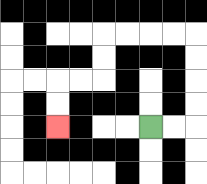{'start': '[6, 5]', 'end': '[2, 5]', 'path_directions': 'R,R,U,U,U,U,L,L,L,L,D,D,L,L,D,D', 'path_coordinates': '[[6, 5], [7, 5], [8, 5], [8, 4], [8, 3], [8, 2], [8, 1], [7, 1], [6, 1], [5, 1], [4, 1], [4, 2], [4, 3], [3, 3], [2, 3], [2, 4], [2, 5]]'}